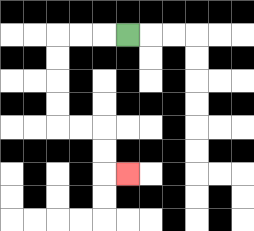{'start': '[5, 1]', 'end': '[5, 7]', 'path_directions': 'L,L,L,D,D,D,D,R,R,D,D,R', 'path_coordinates': '[[5, 1], [4, 1], [3, 1], [2, 1], [2, 2], [2, 3], [2, 4], [2, 5], [3, 5], [4, 5], [4, 6], [4, 7], [5, 7]]'}